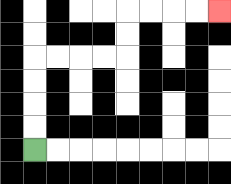{'start': '[1, 6]', 'end': '[9, 0]', 'path_directions': 'U,U,U,U,R,R,R,R,U,U,R,R,R,R', 'path_coordinates': '[[1, 6], [1, 5], [1, 4], [1, 3], [1, 2], [2, 2], [3, 2], [4, 2], [5, 2], [5, 1], [5, 0], [6, 0], [7, 0], [8, 0], [9, 0]]'}